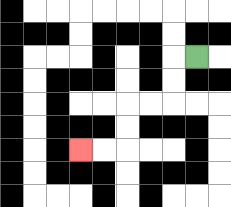{'start': '[8, 2]', 'end': '[3, 6]', 'path_directions': 'L,D,D,L,L,D,D,L,L', 'path_coordinates': '[[8, 2], [7, 2], [7, 3], [7, 4], [6, 4], [5, 4], [5, 5], [5, 6], [4, 6], [3, 6]]'}